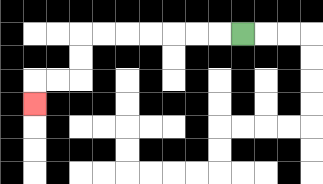{'start': '[10, 1]', 'end': '[1, 4]', 'path_directions': 'L,L,L,L,L,L,L,D,D,L,L,D', 'path_coordinates': '[[10, 1], [9, 1], [8, 1], [7, 1], [6, 1], [5, 1], [4, 1], [3, 1], [3, 2], [3, 3], [2, 3], [1, 3], [1, 4]]'}